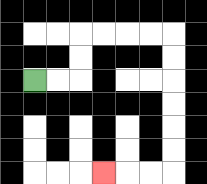{'start': '[1, 3]', 'end': '[4, 7]', 'path_directions': 'R,R,U,U,R,R,R,R,D,D,D,D,D,D,L,L,L', 'path_coordinates': '[[1, 3], [2, 3], [3, 3], [3, 2], [3, 1], [4, 1], [5, 1], [6, 1], [7, 1], [7, 2], [7, 3], [7, 4], [7, 5], [7, 6], [7, 7], [6, 7], [5, 7], [4, 7]]'}